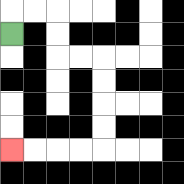{'start': '[0, 1]', 'end': '[0, 6]', 'path_directions': 'U,R,R,D,D,R,R,D,D,D,D,L,L,L,L', 'path_coordinates': '[[0, 1], [0, 0], [1, 0], [2, 0], [2, 1], [2, 2], [3, 2], [4, 2], [4, 3], [4, 4], [4, 5], [4, 6], [3, 6], [2, 6], [1, 6], [0, 6]]'}